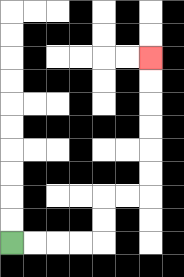{'start': '[0, 10]', 'end': '[6, 2]', 'path_directions': 'R,R,R,R,U,U,R,R,U,U,U,U,U,U', 'path_coordinates': '[[0, 10], [1, 10], [2, 10], [3, 10], [4, 10], [4, 9], [4, 8], [5, 8], [6, 8], [6, 7], [6, 6], [6, 5], [6, 4], [6, 3], [6, 2]]'}